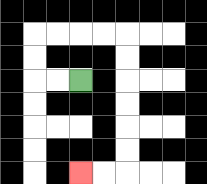{'start': '[3, 3]', 'end': '[3, 7]', 'path_directions': 'L,L,U,U,R,R,R,R,D,D,D,D,D,D,L,L', 'path_coordinates': '[[3, 3], [2, 3], [1, 3], [1, 2], [1, 1], [2, 1], [3, 1], [4, 1], [5, 1], [5, 2], [5, 3], [5, 4], [5, 5], [5, 6], [5, 7], [4, 7], [3, 7]]'}